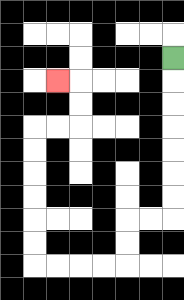{'start': '[7, 2]', 'end': '[2, 3]', 'path_directions': 'D,D,D,D,D,D,D,L,L,D,D,L,L,L,L,U,U,U,U,U,U,R,R,U,U,L', 'path_coordinates': '[[7, 2], [7, 3], [7, 4], [7, 5], [7, 6], [7, 7], [7, 8], [7, 9], [6, 9], [5, 9], [5, 10], [5, 11], [4, 11], [3, 11], [2, 11], [1, 11], [1, 10], [1, 9], [1, 8], [1, 7], [1, 6], [1, 5], [2, 5], [3, 5], [3, 4], [3, 3], [2, 3]]'}